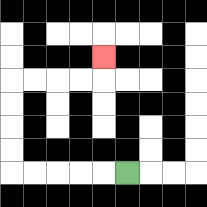{'start': '[5, 7]', 'end': '[4, 2]', 'path_directions': 'L,L,L,L,L,U,U,U,U,R,R,R,R,U', 'path_coordinates': '[[5, 7], [4, 7], [3, 7], [2, 7], [1, 7], [0, 7], [0, 6], [0, 5], [0, 4], [0, 3], [1, 3], [2, 3], [3, 3], [4, 3], [4, 2]]'}